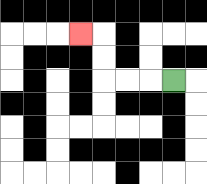{'start': '[7, 3]', 'end': '[3, 1]', 'path_directions': 'L,L,L,U,U,L', 'path_coordinates': '[[7, 3], [6, 3], [5, 3], [4, 3], [4, 2], [4, 1], [3, 1]]'}